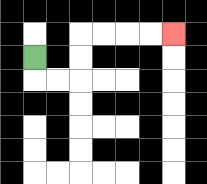{'start': '[1, 2]', 'end': '[7, 1]', 'path_directions': 'D,R,R,U,U,R,R,R,R', 'path_coordinates': '[[1, 2], [1, 3], [2, 3], [3, 3], [3, 2], [3, 1], [4, 1], [5, 1], [6, 1], [7, 1]]'}